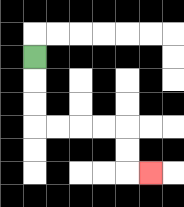{'start': '[1, 2]', 'end': '[6, 7]', 'path_directions': 'D,D,D,R,R,R,R,D,D,R', 'path_coordinates': '[[1, 2], [1, 3], [1, 4], [1, 5], [2, 5], [3, 5], [4, 5], [5, 5], [5, 6], [5, 7], [6, 7]]'}